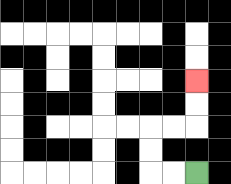{'start': '[8, 7]', 'end': '[8, 3]', 'path_directions': 'L,L,U,U,R,R,U,U', 'path_coordinates': '[[8, 7], [7, 7], [6, 7], [6, 6], [6, 5], [7, 5], [8, 5], [8, 4], [8, 3]]'}